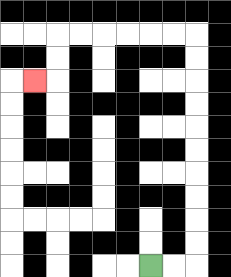{'start': '[6, 11]', 'end': '[1, 3]', 'path_directions': 'R,R,U,U,U,U,U,U,U,U,U,U,L,L,L,L,L,L,D,D,L', 'path_coordinates': '[[6, 11], [7, 11], [8, 11], [8, 10], [8, 9], [8, 8], [8, 7], [8, 6], [8, 5], [8, 4], [8, 3], [8, 2], [8, 1], [7, 1], [6, 1], [5, 1], [4, 1], [3, 1], [2, 1], [2, 2], [2, 3], [1, 3]]'}